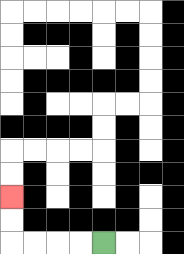{'start': '[4, 10]', 'end': '[0, 8]', 'path_directions': 'L,L,L,L,U,U', 'path_coordinates': '[[4, 10], [3, 10], [2, 10], [1, 10], [0, 10], [0, 9], [0, 8]]'}